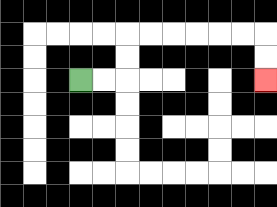{'start': '[3, 3]', 'end': '[11, 3]', 'path_directions': 'R,R,U,U,R,R,R,R,R,R,D,D', 'path_coordinates': '[[3, 3], [4, 3], [5, 3], [5, 2], [5, 1], [6, 1], [7, 1], [8, 1], [9, 1], [10, 1], [11, 1], [11, 2], [11, 3]]'}